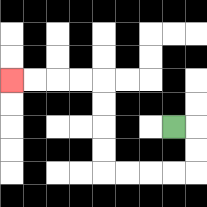{'start': '[7, 5]', 'end': '[0, 3]', 'path_directions': 'R,D,D,L,L,L,L,U,U,U,U,L,L,L,L', 'path_coordinates': '[[7, 5], [8, 5], [8, 6], [8, 7], [7, 7], [6, 7], [5, 7], [4, 7], [4, 6], [4, 5], [4, 4], [4, 3], [3, 3], [2, 3], [1, 3], [0, 3]]'}